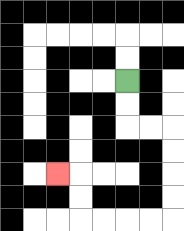{'start': '[5, 3]', 'end': '[2, 7]', 'path_directions': 'D,D,R,R,D,D,D,D,L,L,L,L,U,U,L', 'path_coordinates': '[[5, 3], [5, 4], [5, 5], [6, 5], [7, 5], [7, 6], [7, 7], [7, 8], [7, 9], [6, 9], [5, 9], [4, 9], [3, 9], [3, 8], [3, 7], [2, 7]]'}